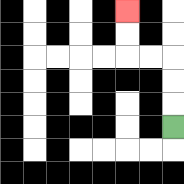{'start': '[7, 5]', 'end': '[5, 0]', 'path_directions': 'U,U,U,L,L,U,U', 'path_coordinates': '[[7, 5], [7, 4], [7, 3], [7, 2], [6, 2], [5, 2], [5, 1], [5, 0]]'}